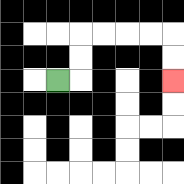{'start': '[2, 3]', 'end': '[7, 3]', 'path_directions': 'R,U,U,R,R,R,R,D,D', 'path_coordinates': '[[2, 3], [3, 3], [3, 2], [3, 1], [4, 1], [5, 1], [6, 1], [7, 1], [7, 2], [7, 3]]'}